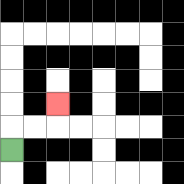{'start': '[0, 6]', 'end': '[2, 4]', 'path_directions': 'U,R,R,U', 'path_coordinates': '[[0, 6], [0, 5], [1, 5], [2, 5], [2, 4]]'}